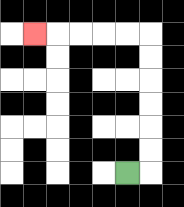{'start': '[5, 7]', 'end': '[1, 1]', 'path_directions': 'R,U,U,U,U,U,U,L,L,L,L,L', 'path_coordinates': '[[5, 7], [6, 7], [6, 6], [6, 5], [6, 4], [6, 3], [6, 2], [6, 1], [5, 1], [4, 1], [3, 1], [2, 1], [1, 1]]'}